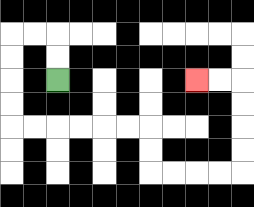{'start': '[2, 3]', 'end': '[8, 3]', 'path_directions': 'U,U,L,L,D,D,D,D,R,R,R,R,R,R,D,D,R,R,R,R,U,U,U,U,L,L', 'path_coordinates': '[[2, 3], [2, 2], [2, 1], [1, 1], [0, 1], [0, 2], [0, 3], [0, 4], [0, 5], [1, 5], [2, 5], [3, 5], [4, 5], [5, 5], [6, 5], [6, 6], [6, 7], [7, 7], [8, 7], [9, 7], [10, 7], [10, 6], [10, 5], [10, 4], [10, 3], [9, 3], [8, 3]]'}